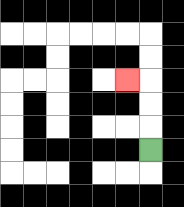{'start': '[6, 6]', 'end': '[5, 3]', 'path_directions': 'U,U,U,L', 'path_coordinates': '[[6, 6], [6, 5], [6, 4], [6, 3], [5, 3]]'}